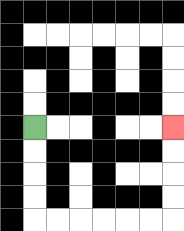{'start': '[1, 5]', 'end': '[7, 5]', 'path_directions': 'D,D,D,D,R,R,R,R,R,R,U,U,U,U', 'path_coordinates': '[[1, 5], [1, 6], [1, 7], [1, 8], [1, 9], [2, 9], [3, 9], [4, 9], [5, 9], [6, 9], [7, 9], [7, 8], [7, 7], [7, 6], [7, 5]]'}